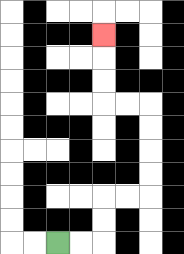{'start': '[2, 10]', 'end': '[4, 1]', 'path_directions': 'R,R,U,U,R,R,U,U,U,U,L,L,U,U,U', 'path_coordinates': '[[2, 10], [3, 10], [4, 10], [4, 9], [4, 8], [5, 8], [6, 8], [6, 7], [6, 6], [6, 5], [6, 4], [5, 4], [4, 4], [4, 3], [4, 2], [4, 1]]'}